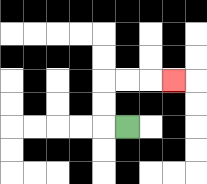{'start': '[5, 5]', 'end': '[7, 3]', 'path_directions': 'L,U,U,R,R,R', 'path_coordinates': '[[5, 5], [4, 5], [4, 4], [4, 3], [5, 3], [6, 3], [7, 3]]'}